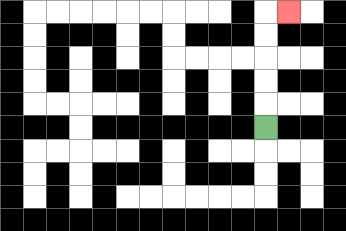{'start': '[11, 5]', 'end': '[12, 0]', 'path_directions': 'U,U,U,U,U,R', 'path_coordinates': '[[11, 5], [11, 4], [11, 3], [11, 2], [11, 1], [11, 0], [12, 0]]'}